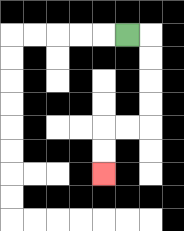{'start': '[5, 1]', 'end': '[4, 7]', 'path_directions': 'R,D,D,D,D,L,L,D,D', 'path_coordinates': '[[5, 1], [6, 1], [6, 2], [6, 3], [6, 4], [6, 5], [5, 5], [4, 5], [4, 6], [4, 7]]'}